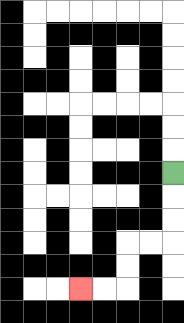{'start': '[7, 7]', 'end': '[3, 12]', 'path_directions': 'D,D,D,L,L,D,D,L,L', 'path_coordinates': '[[7, 7], [7, 8], [7, 9], [7, 10], [6, 10], [5, 10], [5, 11], [5, 12], [4, 12], [3, 12]]'}